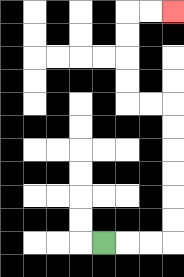{'start': '[4, 10]', 'end': '[7, 0]', 'path_directions': 'R,R,R,U,U,U,U,U,U,L,L,U,U,U,U,R,R', 'path_coordinates': '[[4, 10], [5, 10], [6, 10], [7, 10], [7, 9], [7, 8], [7, 7], [7, 6], [7, 5], [7, 4], [6, 4], [5, 4], [5, 3], [5, 2], [5, 1], [5, 0], [6, 0], [7, 0]]'}